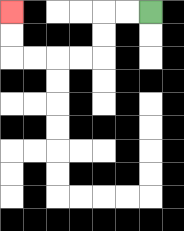{'start': '[6, 0]', 'end': '[0, 0]', 'path_directions': 'L,L,D,D,L,L,L,L,U,U', 'path_coordinates': '[[6, 0], [5, 0], [4, 0], [4, 1], [4, 2], [3, 2], [2, 2], [1, 2], [0, 2], [0, 1], [0, 0]]'}